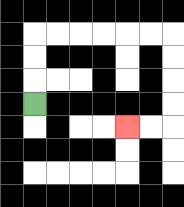{'start': '[1, 4]', 'end': '[5, 5]', 'path_directions': 'U,U,U,R,R,R,R,R,R,D,D,D,D,L,L', 'path_coordinates': '[[1, 4], [1, 3], [1, 2], [1, 1], [2, 1], [3, 1], [4, 1], [5, 1], [6, 1], [7, 1], [7, 2], [7, 3], [7, 4], [7, 5], [6, 5], [5, 5]]'}